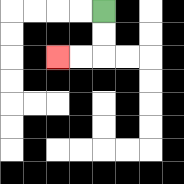{'start': '[4, 0]', 'end': '[2, 2]', 'path_directions': 'D,D,L,L', 'path_coordinates': '[[4, 0], [4, 1], [4, 2], [3, 2], [2, 2]]'}